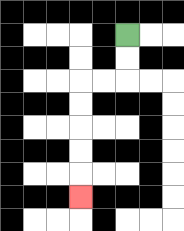{'start': '[5, 1]', 'end': '[3, 8]', 'path_directions': 'D,D,L,L,D,D,D,D,D', 'path_coordinates': '[[5, 1], [5, 2], [5, 3], [4, 3], [3, 3], [3, 4], [3, 5], [3, 6], [3, 7], [3, 8]]'}